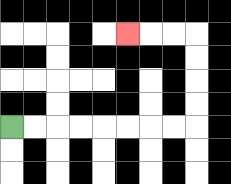{'start': '[0, 5]', 'end': '[5, 1]', 'path_directions': 'R,R,R,R,R,R,R,R,U,U,U,U,L,L,L', 'path_coordinates': '[[0, 5], [1, 5], [2, 5], [3, 5], [4, 5], [5, 5], [6, 5], [7, 5], [8, 5], [8, 4], [8, 3], [8, 2], [8, 1], [7, 1], [6, 1], [5, 1]]'}